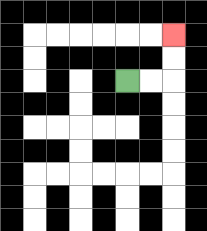{'start': '[5, 3]', 'end': '[7, 1]', 'path_directions': 'R,R,U,U', 'path_coordinates': '[[5, 3], [6, 3], [7, 3], [7, 2], [7, 1]]'}